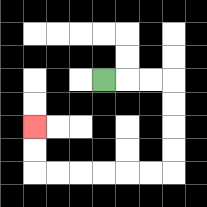{'start': '[4, 3]', 'end': '[1, 5]', 'path_directions': 'R,R,R,D,D,D,D,L,L,L,L,L,L,U,U', 'path_coordinates': '[[4, 3], [5, 3], [6, 3], [7, 3], [7, 4], [7, 5], [7, 6], [7, 7], [6, 7], [5, 7], [4, 7], [3, 7], [2, 7], [1, 7], [1, 6], [1, 5]]'}